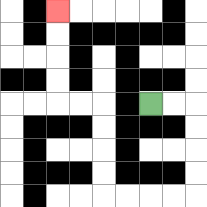{'start': '[6, 4]', 'end': '[2, 0]', 'path_directions': 'R,R,D,D,D,D,L,L,L,L,U,U,U,U,L,L,U,U,U,U', 'path_coordinates': '[[6, 4], [7, 4], [8, 4], [8, 5], [8, 6], [8, 7], [8, 8], [7, 8], [6, 8], [5, 8], [4, 8], [4, 7], [4, 6], [4, 5], [4, 4], [3, 4], [2, 4], [2, 3], [2, 2], [2, 1], [2, 0]]'}